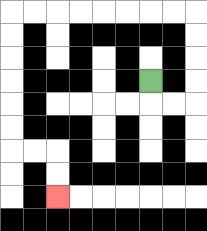{'start': '[6, 3]', 'end': '[2, 8]', 'path_directions': 'D,R,R,U,U,U,U,L,L,L,L,L,L,L,L,D,D,D,D,D,D,R,R,D,D', 'path_coordinates': '[[6, 3], [6, 4], [7, 4], [8, 4], [8, 3], [8, 2], [8, 1], [8, 0], [7, 0], [6, 0], [5, 0], [4, 0], [3, 0], [2, 0], [1, 0], [0, 0], [0, 1], [0, 2], [0, 3], [0, 4], [0, 5], [0, 6], [1, 6], [2, 6], [2, 7], [2, 8]]'}